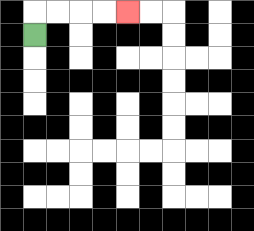{'start': '[1, 1]', 'end': '[5, 0]', 'path_directions': 'U,R,R,R,R', 'path_coordinates': '[[1, 1], [1, 0], [2, 0], [3, 0], [4, 0], [5, 0]]'}